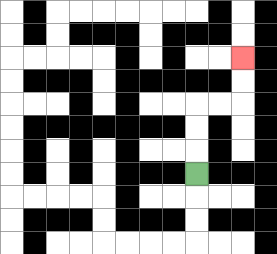{'start': '[8, 7]', 'end': '[10, 2]', 'path_directions': 'U,U,U,R,R,U,U', 'path_coordinates': '[[8, 7], [8, 6], [8, 5], [8, 4], [9, 4], [10, 4], [10, 3], [10, 2]]'}